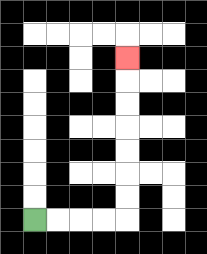{'start': '[1, 9]', 'end': '[5, 2]', 'path_directions': 'R,R,R,R,U,U,U,U,U,U,U', 'path_coordinates': '[[1, 9], [2, 9], [3, 9], [4, 9], [5, 9], [5, 8], [5, 7], [5, 6], [5, 5], [5, 4], [5, 3], [5, 2]]'}